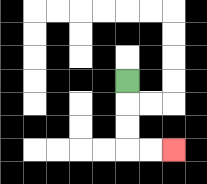{'start': '[5, 3]', 'end': '[7, 6]', 'path_directions': 'D,D,D,R,R', 'path_coordinates': '[[5, 3], [5, 4], [5, 5], [5, 6], [6, 6], [7, 6]]'}